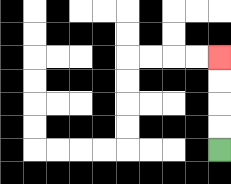{'start': '[9, 6]', 'end': '[9, 2]', 'path_directions': 'U,U,U,U', 'path_coordinates': '[[9, 6], [9, 5], [9, 4], [9, 3], [9, 2]]'}